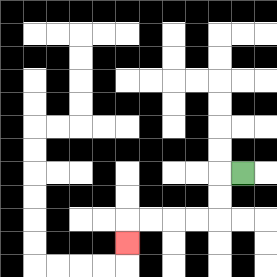{'start': '[10, 7]', 'end': '[5, 10]', 'path_directions': 'L,D,D,L,L,L,L,D', 'path_coordinates': '[[10, 7], [9, 7], [9, 8], [9, 9], [8, 9], [7, 9], [6, 9], [5, 9], [5, 10]]'}